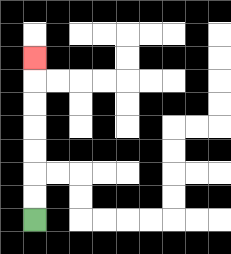{'start': '[1, 9]', 'end': '[1, 2]', 'path_directions': 'U,U,U,U,U,U,U', 'path_coordinates': '[[1, 9], [1, 8], [1, 7], [1, 6], [1, 5], [1, 4], [1, 3], [1, 2]]'}